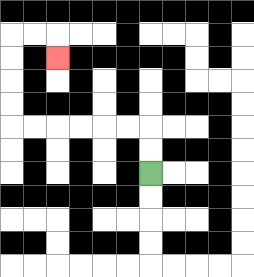{'start': '[6, 7]', 'end': '[2, 2]', 'path_directions': 'U,U,L,L,L,L,L,L,U,U,U,U,R,R,D', 'path_coordinates': '[[6, 7], [6, 6], [6, 5], [5, 5], [4, 5], [3, 5], [2, 5], [1, 5], [0, 5], [0, 4], [0, 3], [0, 2], [0, 1], [1, 1], [2, 1], [2, 2]]'}